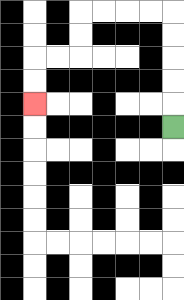{'start': '[7, 5]', 'end': '[1, 4]', 'path_directions': 'U,U,U,U,U,L,L,L,L,D,D,L,L,D,D', 'path_coordinates': '[[7, 5], [7, 4], [7, 3], [7, 2], [7, 1], [7, 0], [6, 0], [5, 0], [4, 0], [3, 0], [3, 1], [3, 2], [2, 2], [1, 2], [1, 3], [1, 4]]'}